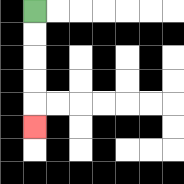{'start': '[1, 0]', 'end': '[1, 5]', 'path_directions': 'D,D,D,D,D', 'path_coordinates': '[[1, 0], [1, 1], [1, 2], [1, 3], [1, 4], [1, 5]]'}